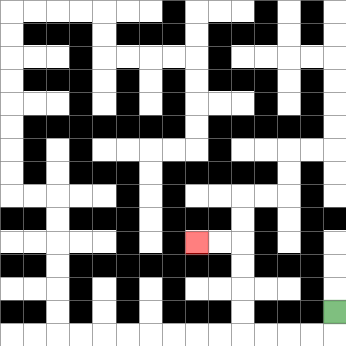{'start': '[14, 13]', 'end': '[8, 10]', 'path_directions': 'D,L,L,L,L,U,U,U,U,L,L', 'path_coordinates': '[[14, 13], [14, 14], [13, 14], [12, 14], [11, 14], [10, 14], [10, 13], [10, 12], [10, 11], [10, 10], [9, 10], [8, 10]]'}